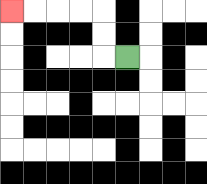{'start': '[5, 2]', 'end': '[0, 0]', 'path_directions': 'L,U,U,L,L,L,L', 'path_coordinates': '[[5, 2], [4, 2], [4, 1], [4, 0], [3, 0], [2, 0], [1, 0], [0, 0]]'}